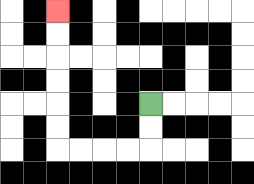{'start': '[6, 4]', 'end': '[2, 0]', 'path_directions': 'D,D,L,L,L,L,U,U,U,U,U,U', 'path_coordinates': '[[6, 4], [6, 5], [6, 6], [5, 6], [4, 6], [3, 6], [2, 6], [2, 5], [2, 4], [2, 3], [2, 2], [2, 1], [2, 0]]'}